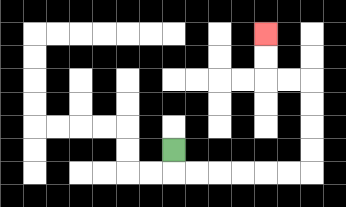{'start': '[7, 6]', 'end': '[11, 1]', 'path_directions': 'D,R,R,R,R,R,R,U,U,U,U,L,L,U,U', 'path_coordinates': '[[7, 6], [7, 7], [8, 7], [9, 7], [10, 7], [11, 7], [12, 7], [13, 7], [13, 6], [13, 5], [13, 4], [13, 3], [12, 3], [11, 3], [11, 2], [11, 1]]'}